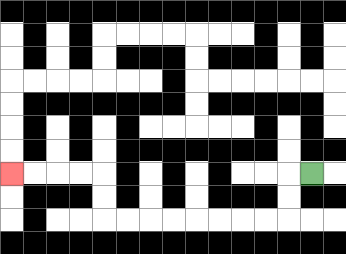{'start': '[13, 7]', 'end': '[0, 7]', 'path_directions': 'L,D,D,L,L,L,L,L,L,L,L,U,U,L,L,L,L', 'path_coordinates': '[[13, 7], [12, 7], [12, 8], [12, 9], [11, 9], [10, 9], [9, 9], [8, 9], [7, 9], [6, 9], [5, 9], [4, 9], [4, 8], [4, 7], [3, 7], [2, 7], [1, 7], [0, 7]]'}